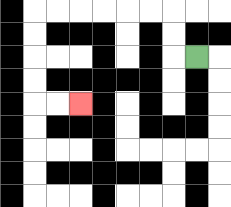{'start': '[8, 2]', 'end': '[3, 4]', 'path_directions': 'L,U,U,L,L,L,L,L,L,D,D,D,D,R,R', 'path_coordinates': '[[8, 2], [7, 2], [7, 1], [7, 0], [6, 0], [5, 0], [4, 0], [3, 0], [2, 0], [1, 0], [1, 1], [1, 2], [1, 3], [1, 4], [2, 4], [3, 4]]'}